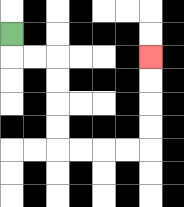{'start': '[0, 1]', 'end': '[6, 2]', 'path_directions': 'D,R,R,D,D,D,D,R,R,R,R,U,U,U,U', 'path_coordinates': '[[0, 1], [0, 2], [1, 2], [2, 2], [2, 3], [2, 4], [2, 5], [2, 6], [3, 6], [4, 6], [5, 6], [6, 6], [6, 5], [6, 4], [6, 3], [6, 2]]'}